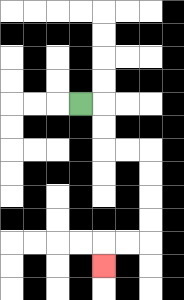{'start': '[3, 4]', 'end': '[4, 11]', 'path_directions': 'R,D,D,R,R,D,D,D,D,L,L,D', 'path_coordinates': '[[3, 4], [4, 4], [4, 5], [4, 6], [5, 6], [6, 6], [6, 7], [6, 8], [6, 9], [6, 10], [5, 10], [4, 10], [4, 11]]'}